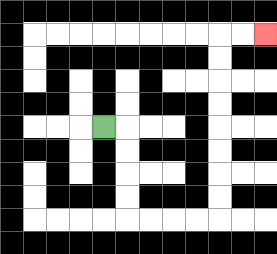{'start': '[4, 5]', 'end': '[11, 1]', 'path_directions': 'R,D,D,D,D,R,R,R,R,U,U,U,U,U,U,U,U,R,R', 'path_coordinates': '[[4, 5], [5, 5], [5, 6], [5, 7], [5, 8], [5, 9], [6, 9], [7, 9], [8, 9], [9, 9], [9, 8], [9, 7], [9, 6], [9, 5], [9, 4], [9, 3], [9, 2], [9, 1], [10, 1], [11, 1]]'}